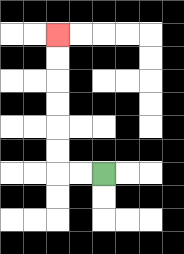{'start': '[4, 7]', 'end': '[2, 1]', 'path_directions': 'L,L,U,U,U,U,U,U', 'path_coordinates': '[[4, 7], [3, 7], [2, 7], [2, 6], [2, 5], [2, 4], [2, 3], [2, 2], [2, 1]]'}